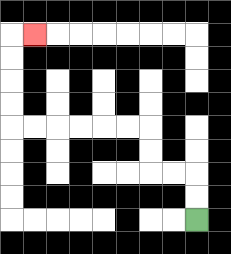{'start': '[8, 9]', 'end': '[1, 1]', 'path_directions': 'U,U,L,L,U,U,L,L,L,L,L,L,U,U,U,U,R', 'path_coordinates': '[[8, 9], [8, 8], [8, 7], [7, 7], [6, 7], [6, 6], [6, 5], [5, 5], [4, 5], [3, 5], [2, 5], [1, 5], [0, 5], [0, 4], [0, 3], [0, 2], [0, 1], [1, 1]]'}